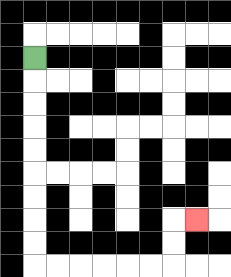{'start': '[1, 2]', 'end': '[8, 9]', 'path_directions': 'D,D,D,D,D,D,D,D,D,R,R,R,R,R,R,U,U,R', 'path_coordinates': '[[1, 2], [1, 3], [1, 4], [1, 5], [1, 6], [1, 7], [1, 8], [1, 9], [1, 10], [1, 11], [2, 11], [3, 11], [4, 11], [5, 11], [6, 11], [7, 11], [7, 10], [7, 9], [8, 9]]'}